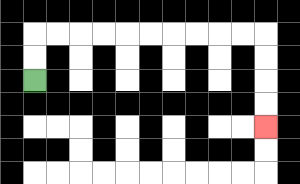{'start': '[1, 3]', 'end': '[11, 5]', 'path_directions': 'U,U,R,R,R,R,R,R,R,R,R,R,D,D,D,D', 'path_coordinates': '[[1, 3], [1, 2], [1, 1], [2, 1], [3, 1], [4, 1], [5, 1], [6, 1], [7, 1], [8, 1], [9, 1], [10, 1], [11, 1], [11, 2], [11, 3], [11, 4], [11, 5]]'}